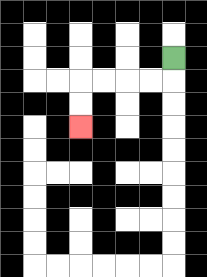{'start': '[7, 2]', 'end': '[3, 5]', 'path_directions': 'D,L,L,L,L,D,D', 'path_coordinates': '[[7, 2], [7, 3], [6, 3], [5, 3], [4, 3], [3, 3], [3, 4], [3, 5]]'}